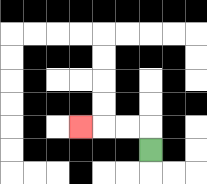{'start': '[6, 6]', 'end': '[3, 5]', 'path_directions': 'U,L,L,L', 'path_coordinates': '[[6, 6], [6, 5], [5, 5], [4, 5], [3, 5]]'}